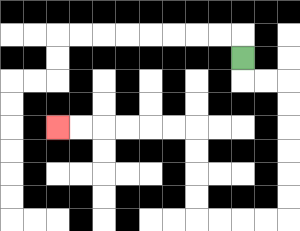{'start': '[10, 2]', 'end': '[2, 5]', 'path_directions': 'D,R,R,D,D,D,D,D,D,L,L,L,L,U,U,U,U,L,L,L,L,L,L', 'path_coordinates': '[[10, 2], [10, 3], [11, 3], [12, 3], [12, 4], [12, 5], [12, 6], [12, 7], [12, 8], [12, 9], [11, 9], [10, 9], [9, 9], [8, 9], [8, 8], [8, 7], [8, 6], [8, 5], [7, 5], [6, 5], [5, 5], [4, 5], [3, 5], [2, 5]]'}